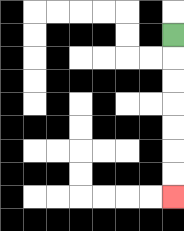{'start': '[7, 1]', 'end': '[7, 8]', 'path_directions': 'D,D,D,D,D,D,D', 'path_coordinates': '[[7, 1], [7, 2], [7, 3], [7, 4], [7, 5], [7, 6], [7, 7], [7, 8]]'}